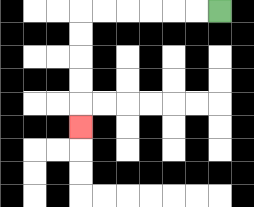{'start': '[9, 0]', 'end': '[3, 5]', 'path_directions': 'L,L,L,L,L,L,D,D,D,D,D', 'path_coordinates': '[[9, 0], [8, 0], [7, 0], [6, 0], [5, 0], [4, 0], [3, 0], [3, 1], [3, 2], [3, 3], [3, 4], [3, 5]]'}